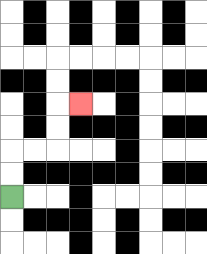{'start': '[0, 8]', 'end': '[3, 4]', 'path_directions': 'U,U,R,R,U,U,R', 'path_coordinates': '[[0, 8], [0, 7], [0, 6], [1, 6], [2, 6], [2, 5], [2, 4], [3, 4]]'}